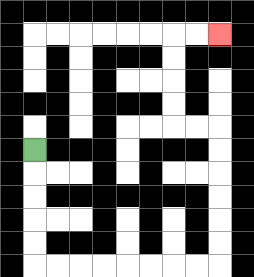{'start': '[1, 6]', 'end': '[9, 1]', 'path_directions': 'D,D,D,D,D,R,R,R,R,R,R,R,R,U,U,U,U,U,U,L,L,U,U,U,U,R,R', 'path_coordinates': '[[1, 6], [1, 7], [1, 8], [1, 9], [1, 10], [1, 11], [2, 11], [3, 11], [4, 11], [5, 11], [6, 11], [7, 11], [8, 11], [9, 11], [9, 10], [9, 9], [9, 8], [9, 7], [9, 6], [9, 5], [8, 5], [7, 5], [7, 4], [7, 3], [7, 2], [7, 1], [8, 1], [9, 1]]'}